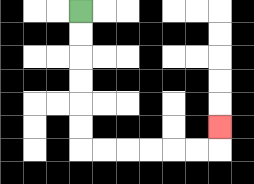{'start': '[3, 0]', 'end': '[9, 5]', 'path_directions': 'D,D,D,D,D,D,R,R,R,R,R,R,U', 'path_coordinates': '[[3, 0], [3, 1], [3, 2], [3, 3], [3, 4], [3, 5], [3, 6], [4, 6], [5, 6], [6, 6], [7, 6], [8, 6], [9, 6], [9, 5]]'}